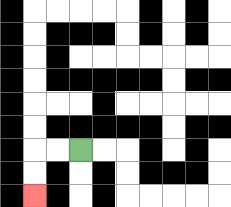{'start': '[3, 6]', 'end': '[1, 8]', 'path_directions': 'L,L,D,D', 'path_coordinates': '[[3, 6], [2, 6], [1, 6], [1, 7], [1, 8]]'}